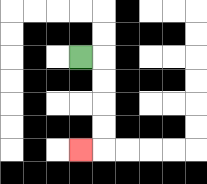{'start': '[3, 2]', 'end': '[3, 6]', 'path_directions': 'R,D,D,D,D,L', 'path_coordinates': '[[3, 2], [4, 2], [4, 3], [4, 4], [4, 5], [4, 6], [3, 6]]'}